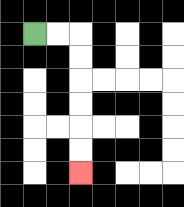{'start': '[1, 1]', 'end': '[3, 7]', 'path_directions': 'R,R,D,D,D,D,D,D', 'path_coordinates': '[[1, 1], [2, 1], [3, 1], [3, 2], [3, 3], [3, 4], [3, 5], [3, 6], [3, 7]]'}